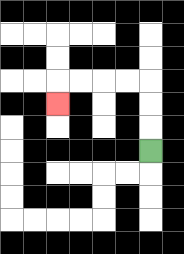{'start': '[6, 6]', 'end': '[2, 4]', 'path_directions': 'U,U,U,L,L,L,L,D', 'path_coordinates': '[[6, 6], [6, 5], [6, 4], [6, 3], [5, 3], [4, 3], [3, 3], [2, 3], [2, 4]]'}